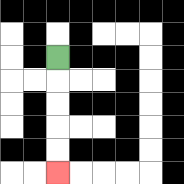{'start': '[2, 2]', 'end': '[2, 7]', 'path_directions': 'D,D,D,D,D', 'path_coordinates': '[[2, 2], [2, 3], [2, 4], [2, 5], [2, 6], [2, 7]]'}